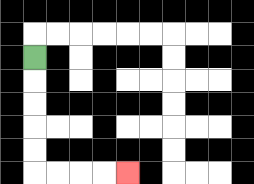{'start': '[1, 2]', 'end': '[5, 7]', 'path_directions': 'D,D,D,D,D,R,R,R,R', 'path_coordinates': '[[1, 2], [1, 3], [1, 4], [1, 5], [1, 6], [1, 7], [2, 7], [3, 7], [4, 7], [5, 7]]'}